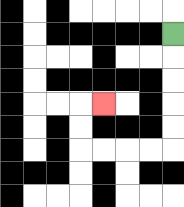{'start': '[7, 1]', 'end': '[4, 4]', 'path_directions': 'D,D,D,D,D,L,L,L,L,U,U,R', 'path_coordinates': '[[7, 1], [7, 2], [7, 3], [7, 4], [7, 5], [7, 6], [6, 6], [5, 6], [4, 6], [3, 6], [3, 5], [3, 4], [4, 4]]'}